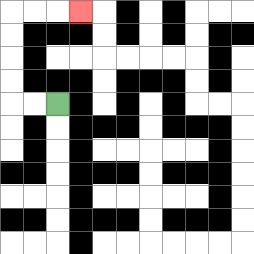{'start': '[2, 4]', 'end': '[3, 0]', 'path_directions': 'L,L,U,U,U,U,R,R,R', 'path_coordinates': '[[2, 4], [1, 4], [0, 4], [0, 3], [0, 2], [0, 1], [0, 0], [1, 0], [2, 0], [3, 0]]'}